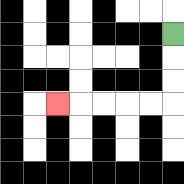{'start': '[7, 1]', 'end': '[2, 4]', 'path_directions': 'D,D,D,L,L,L,L,L', 'path_coordinates': '[[7, 1], [7, 2], [7, 3], [7, 4], [6, 4], [5, 4], [4, 4], [3, 4], [2, 4]]'}